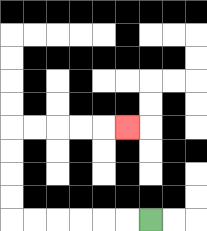{'start': '[6, 9]', 'end': '[5, 5]', 'path_directions': 'L,L,L,L,L,L,U,U,U,U,R,R,R,R,R', 'path_coordinates': '[[6, 9], [5, 9], [4, 9], [3, 9], [2, 9], [1, 9], [0, 9], [0, 8], [0, 7], [0, 6], [0, 5], [1, 5], [2, 5], [3, 5], [4, 5], [5, 5]]'}